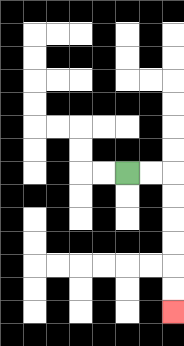{'start': '[5, 7]', 'end': '[7, 13]', 'path_directions': 'R,R,D,D,D,D,D,D', 'path_coordinates': '[[5, 7], [6, 7], [7, 7], [7, 8], [7, 9], [7, 10], [7, 11], [7, 12], [7, 13]]'}